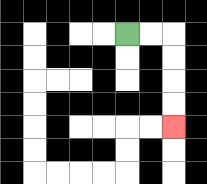{'start': '[5, 1]', 'end': '[7, 5]', 'path_directions': 'R,R,D,D,D,D', 'path_coordinates': '[[5, 1], [6, 1], [7, 1], [7, 2], [7, 3], [7, 4], [7, 5]]'}